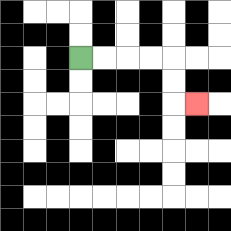{'start': '[3, 2]', 'end': '[8, 4]', 'path_directions': 'R,R,R,R,D,D,R', 'path_coordinates': '[[3, 2], [4, 2], [5, 2], [6, 2], [7, 2], [7, 3], [7, 4], [8, 4]]'}